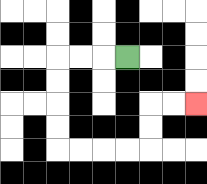{'start': '[5, 2]', 'end': '[8, 4]', 'path_directions': 'L,L,L,D,D,D,D,R,R,R,R,U,U,R,R', 'path_coordinates': '[[5, 2], [4, 2], [3, 2], [2, 2], [2, 3], [2, 4], [2, 5], [2, 6], [3, 6], [4, 6], [5, 6], [6, 6], [6, 5], [6, 4], [7, 4], [8, 4]]'}